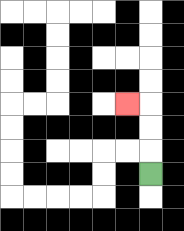{'start': '[6, 7]', 'end': '[5, 4]', 'path_directions': 'U,U,U,L', 'path_coordinates': '[[6, 7], [6, 6], [6, 5], [6, 4], [5, 4]]'}